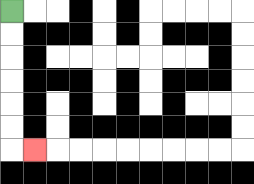{'start': '[0, 0]', 'end': '[1, 6]', 'path_directions': 'D,D,D,D,D,D,R', 'path_coordinates': '[[0, 0], [0, 1], [0, 2], [0, 3], [0, 4], [0, 5], [0, 6], [1, 6]]'}